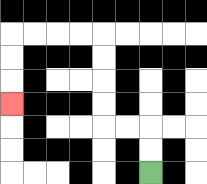{'start': '[6, 7]', 'end': '[0, 4]', 'path_directions': 'U,U,L,L,U,U,U,U,L,L,L,L,D,D,D', 'path_coordinates': '[[6, 7], [6, 6], [6, 5], [5, 5], [4, 5], [4, 4], [4, 3], [4, 2], [4, 1], [3, 1], [2, 1], [1, 1], [0, 1], [0, 2], [0, 3], [0, 4]]'}